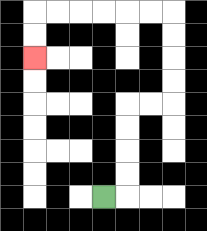{'start': '[4, 8]', 'end': '[1, 2]', 'path_directions': 'R,U,U,U,U,R,R,U,U,U,U,L,L,L,L,L,L,D,D', 'path_coordinates': '[[4, 8], [5, 8], [5, 7], [5, 6], [5, 5], [5, 4], [6, 4], [7, 4], [7, 3], [7, 2], [7, 1], [7, 0], [6, 0], [5, 0], [4, 0], [3, 0], [2, 0], [1, 0], [1, 1], [1, 2]]'}